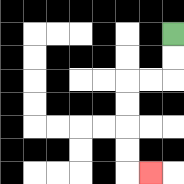{'start': '[7, 1]', 'end': '[6, 7]', 'path_directions': 'D,D,L,L,D,D,D,D,R', 'path_coordinates': '[[7, 1], [7, 2], [7, 3], [6, 3], [5, 3], [5, 4], [5, 5], [5, 6], [5, 7], [6, 7]]'}